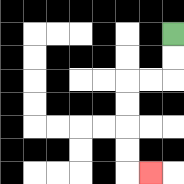{'start': '[7, 1]', 'end': '[6, 7]', 'path_directions': 'D,D,L,L,D,D,D,D,R', 'path_coordinates': '[[7, 1], [7, 2], [7, 3], [6, 3], [5, 3], [5, 4], [5, 5], [5, 6], [5, 7], [6, 7]]'}